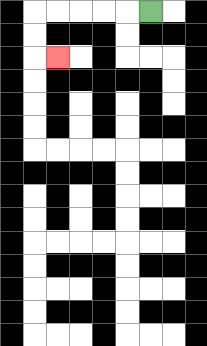{'start': '[6, 0]', 'end': '[2, 2]', 'path_directions': 'L,L,L,L,L,D,D,R', 'path_coordinates': '[[6, 0], [5, 0], [4, 0], [3, 0], [2, 0], [1, 0], [1, 1], [1, 2], [2, 2]]'}